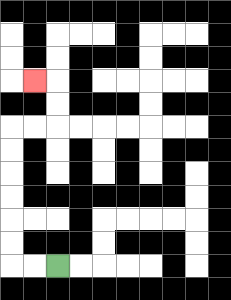{'start': '[2, 11]', 'end': '[1, 3]', 'path_directions': 'L,L,U,U,U,U,U,U,R,R,U,U,L', 'path_coordinates': '[[2, 11], [1, 11], [0, 11], [0, 10], [0, 9], [0, 8], [0, 7], [0, 6], [0, 5], [1, 5], [2, 5], [2, 4], [2, 3], [1, 3]]'}